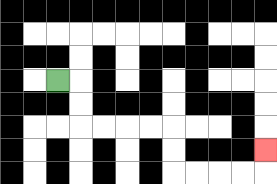{'start': '[2, 3]', 'end': '[11, 6]', 'path_directions': 'R,D,D,R,R,R,R,D,D,R,R,R,R,U', 'path_coordinates': '[[2, 3], [3, 3], [3, 4], [3, 5], [4, 5], [5, 5], [6, 5], [7, 5], [7, 6], [7, 7], [8, 7], [9, 7], [10, 7], [11, 7], [11, 6]]'}